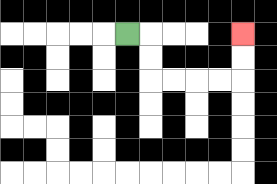{'start': '[5, 1]', 'end': '[10, 1]', 'path_directions': 'R,D,D,R,R,R,R,U,U', 'path_coordinates': '[[5, 1], [6, 1], [6, 2], [6, 3], [7, 3], [8, 3], [9, 3], [10, 3], [10, 2], [10, 1]]'}